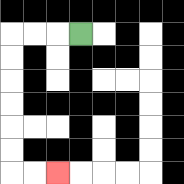{'start': '[3, 1]', 'end': '[2, 7]', 'path_directions': 'L,L,L,D,D,D,D,D,D,R,R', 'path_coordinates': '[[3, 1], [2, 1], [1, 1], [0, 1], [0, 2], [0, 3], [0, 4], [0, 5], [0, 6], [0, 7], [1, 7], [2, 7]]'}